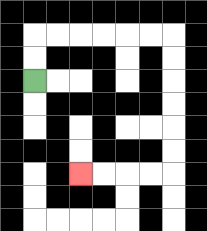{'start': '[1, 3]', 'end': '[3, 7]', 'path_directions': 'U,U,R,R,R,R,R,R,D,D,D,D,D,D,L,L,L,L', 'path_coordinates': '[[1, 3], [1, 2], [1, 1], [2, 1], [3, 1], [4, 1], [5, 1], [6, 1], [7, 1], [7, 2], [7, 3], [7, 4], [7, 5], [7, 6], [7, 7], [6, 7], [5, 7], [4, 7], [3, 7]]'}